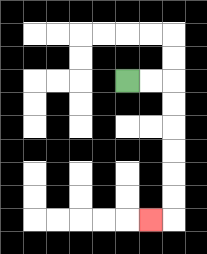{'start': '[5, 3]', 'end': '[6, 9]', 'path_directions': 'R,R,D,D,D,D,D,D,L', 'path_coordinates': '[[5, 3], [6, 3], [7, 3], [7, 4], [7, 5], [7, 6], [7, 7], [7, 8], [7, 9], [6, 9]]'}